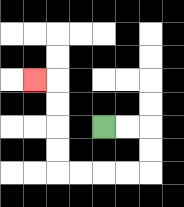{'start': '[4, 5]', 'end': '[1, 3]', 'path_directions': 'R,R,D,D,L,L,L,L,U,U,U,U,L', 'path_coordinates': '[[4, 5], [5, 5], [6, 5], [6, 6], [6, 7], [5, 7], [4, 7], [3, 7], [2, 7], [2, 6], [2, 5], [2, 4], [2, 3], [1, 3]]'}